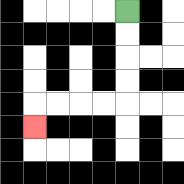{'start': '[5, 0]', 'end': '[1, 5]', 'path_directions': 'D,D,D,D,L,L,L,L,D', 'path_coordinates': '[[5, 0], [5, 1], [5, 2], [5, 3], [5, 4], [4, 4], [3, 4], [2, 4], [1, 4], [1, 5]]'}